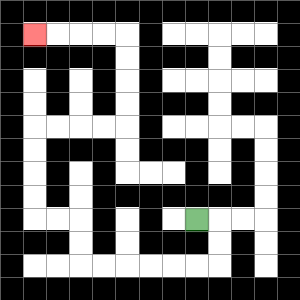{'start': '[8, 9]', 'end': '[1, 1]', 'path_directions': 'R,D,D,L,L,L,L,L,L,U,U,L,L,U,U,U,U,R,R,R,R,U,U,U,U,L,L,L,L', 'path_coordinates': '[[8, 9], [9, 9], [9, 10], [9, 11], [8, 11], [7, 11], [6, 11], [5, 11], [4, 11], [3, 11], [3, 10], [3, 9], [2, 9], [1, 9], [1, 8], [1, 7], [1, 6], [1, 5], [2, 5], [3, 5], [4, 5], [5, 5], [5, 4], [5, 3], [5, 2], [5, 1], [4, 1], [3, 1], [2, 1], [1, 1]]'}